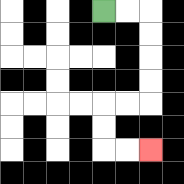{'start': '[4, 0]', 'end': '[6, 6]', 'path_directions': 'R,R,D,D,D,D,L,L,D,D,R,R', 'path_coordinates': '[[4, 0], [5, 0], [6, 0], [6, 1], [6, 2], [6, 3], [6, 4], [5, 4], [4, 4], [4, 5], [4, 6], [5, 6], [6, 6]]'}